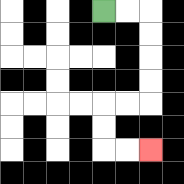{'start': '[4, 0]', 'end': '[6, 6]', 'path_directions': 'R,R,D,D,D,D,L,L,D,D,R,R', 'path_coordinates': '[[4, 0], [5, 0], [6, 0], [6, 1], [6, 2], [6, 3], [6, 4], [5, 4], [4, 4], [4, 5], [4, 6], [5, 6], [6, 6]]'}